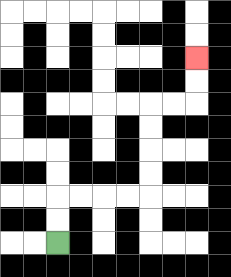{'start': '[2, 10]', 'end': '[8, 2]', 'path_directions': 'U,U,R,R,R,R,U,U,U,U,R,R,U,U', 'path_coordinates': '[[2, 10], [2, 9], [2, 8], [3, 8], [4, 8], [5, 8], [6, 8], [6, 7], [6, 6], [6, 5], [6, 4], [7, 4], [8, 4], [8, 3], [8, 2]]'}